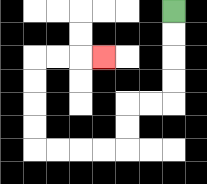{'start': '[7, 0]', 'end': '[4, 2]', 'path_directions': 'D,D,D,D,L,L,D,D,L,L,L,L,U,U,U,U,R,R,R', 'path_coordinates': '[[7, 0], [7, 1], [7, 2], [7, 3], [7, 4], [6, 4], [5, 4], [5, 5], [5, 6], [4, 6], [3, 6], [2, 6], [1, 6], [1, 5], [1, 4], [1, 3], [1, 2], [2, 2], [3, 2], [4, 2]]'}